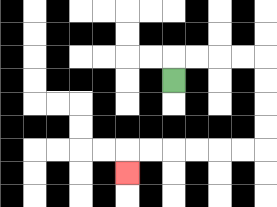{'start': '[7, 3]', 'end': '[5, 7]', 'path_directions': 'U,R,R,R,R,D,D,D,D,L,L,L,L,L,L,D', 'path_coordinates': '[[7, 3], [7, 2], [8, 2], [9, 2], [10, 2], [11, 2], [11, 3], [11, 4], [11, 5], [11, 6], [10, 6], [9, 6], [8, 6], [7, 6], [6, 6], [5, 6], [5, 7]]'}